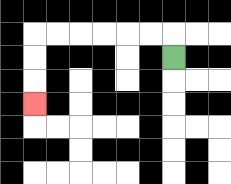{'start': '[7, 2]', 'end': '[1, 4]', 'path_directions': 'U,L,L,L,L,L,L,D,D,D', 'path_coordinates': '[[7, 2], [7, 1], [6, 1], [5, 1], [4, 1], [3, 1], [2, 1], [1, 1], [1, 2], [1, 3], [1, 4]]'}